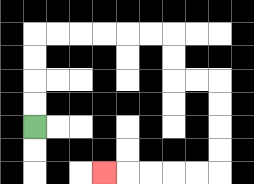{'start': '[1, 5]', 'end': '[4, 7]', 'path_directions': 'U,U,U,U,R,R,R,R,R,R,D,D,R,R,D,D,D,D,L,L,L,L,L', 'path_coordinates': '[[1, 5], [1, 4], [1, 3], [1, 2], [1, 1], [2, 1], [3, 1], [4, 1], [5, 1], [6, 1], [7, 1], [7, 2], [7, 3], [8, 3], [9, 3], [9, 4], [9, 5], [9, 6], [9, 7], [8, 7], [7, 7], [6, 7], [5, 7], [4, 7]]'}